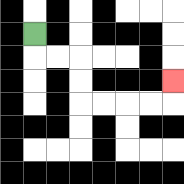{'start': '[1, 1]', 'end': '[7, 3]', 'path_directions': 'D,R,R,D,D,R,R,R,R,U', 'path_coordinates': '[[1, 1], [1, 2], [2, 2], [3, 2], [3, 3], [3, 4], [4, 4], [5, 4], [6, 4], [7, 4], [7, 3]]'}